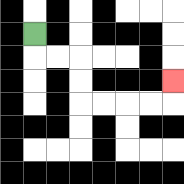{'start': '[1, 1]', 'end': '[7, 3]', 'path_directions': 'D,R,R,D,D,R,R,R,R,U', 'path_coordinates': '[[1, 1], [1, 2], [2, 2], [3, 2], [3, 3], [3, 4], [4, 4], [5, 4], [6, 4], [7, 4], [7, 3]]'}